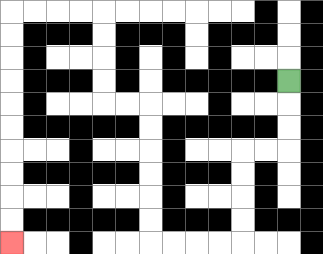{'start': '[12, 3]', 'end': '[0, 10]', 'path_directions': 'D,D,D,L,L,D,D,D,D,L,L,L,L,U,U,U,U,U,U,L,L,U,U,U,U,L,L,L,L,D,D,D,D,D,D,D,D,D,D', 'path_coordinates': '[[12, 3], [12, 4], [12, 5], [12, 6], [11, 6], [10, 6], [10, 7], [10, 8], [10, 9], [10, 10], [9, 10], [8, 10], [7, 10], [6, 10], [6, 9], [6, 8], [6, 7], [6, 6], [6, 5], [6, 4], [5, 4], [4, 4], [4, 3], [4, 2], [4, 1], [4, 0], [3, 0], [2, 0], [1, 0], [0, 0], [0, 1], [0, 2], [0, 3], [0, 4], [0, 5], [0, 6], [0, 7], [0, 8], [0, 9], [0, 10]]'}